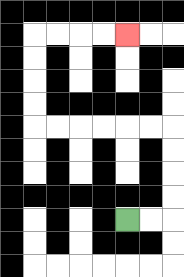{'start': '[5, 9]', 'end': '[5, 1]', 'path_directions': 'R,R,U,U,U,U,L,L,L,L,L,L,U,U,U,U,R,R,R,R', 'path_coordinates': '[[5, 9], [6, 9], [7, 9], [7, 8], [7, 7], [7, 6], [7, 5], [6, 5], [5, 5], [4, 5], [3, 5], [2, 5], [1, 5], [1, 4], [1, 3], [1, 2], [1, 1], [2, 1], [3, 1], [4, 1], [5, 1]]'}